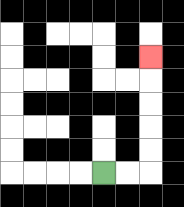{'start': '[4, 7]', 'end': '[6, 2]', 'path_directions': 'R,R,U,U,U,U,U', 'path_coordinates': '[[4, 7], [5, 7], [6, 7], [6, 6], [6, 5], [6, 4], [6, 3], [6, 2]]'}